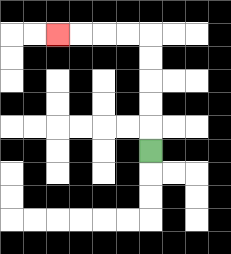{'start': '[6, 6]', 'end': '[2, 1]', 'path_directions': 'U,U,U,U,U,L,L,L,L', 'path_coordinates': '[[6, 6], [6, 5], [6, 4], [6, 3], [6, 2], [6, 1], [5, 1], [4, 1], [3, 1], [2, 1]]'}